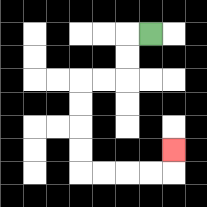{'start': '[6, 1]', 'end': '[7, 6]', 'path_directions': 'L,D,D,L,L,D,D,D,D,R,R,R,R,U', 'path_coordinates': '[[6, 1], [5, 1], [5, 2], [5, 3], [4, 3], [3, 3], [3, 4], [3, 5], [3, 6], [3, 7], [4, 7], [5, 7], [6, 7], [7, 7], [7, 6]]'}